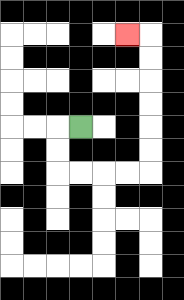{'start': '[3, 5]', 'end': '[5, 1]', 'path_directions': 'L,D,D,R,R,R,R,U,U,U,U,U,U,L', 'path_coordinates': '[[3, 5], [2, 5], [2, 6], [2, 7], [3, 7], [4, 7], [5, 7], [6, 7], [6, 6], [6, 5], [6, 4], [6, 3], [6, 2], [6, 1], [5, 1]]'}